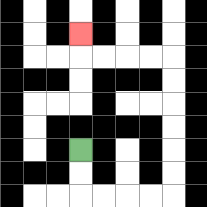{'start': '[3, 6]', 'end': '[3, 1]', 'path_directions': 'D,D,R,R,R,R,U,U,U,U,U,U,L,L,L,L,U', 'path_coordinates': '[[3, 6], [3, 7], [3, 8], [4, 8], [5, 8], [6, 8], [7, 8], [7, 7], [7, 6], [7, 5], [7, 4], [7, 3], [7, 2], [6, 2], [5, 2], [4, 2], [3, 2], [3, 1]]'}